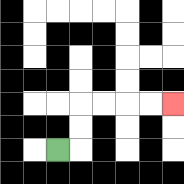{'start': '[2, 6]', 'end': '[7, 4]', 'path_directions': 'R,U,U,R,R,R,R', 'path_coordinates': '[[2, 6], [3, 6], [3, 5], [3, 4], [4, 4], [5, 4], [6, 4], [7, 4]]'}